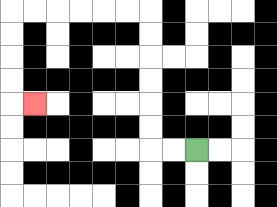{'start': '[8, 6]', 'end': '[1, 4]', 'path_directions': 'L,L,U,U,U,U,U,U,L,L,L,L,L,L,D,D,D,D,R', 'path_coordinates': '[[8, 6], [7, 6], [6, 6], [6, 5], [6, 4], [6, 3], [6, 2], [6, 1], [6, 0], [5, 0], [4, 0], [3, 0], [2, 0], [1, 0], [0, 0], [0, 1], [0, 2], [0, 3], [0, 4], [1, 4]]'}